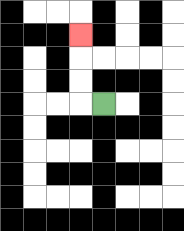{'start': '[4, 4]', 'end': '[3, 1]', 'path_directions': 'L,U,U,U', 'path_coordinates': '[[4, 4], [3, 4], [3, 3], [3, 2], [3, 1]]'}